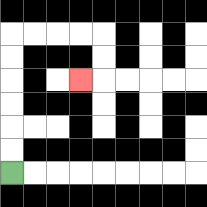{'start': '[0, 7]', 'end': '[3, 3]', 'path_directions': 'U,U,U,U,U,U,R,R,R,R,D,D,L', 'path_coordinates': '[[0, 7], [0, 6], [0, 5], [0, 4], [0, 3], [0, 2], [0, 1], [1, 1], [2, 1], [3, 1], [4, 1], [4, 2], [4, 3], [3, 3]]'}